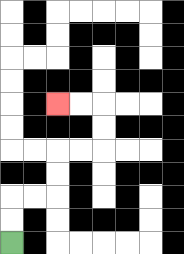{'start': '[0, 10]', 'end': '[2, 4]', 'path_directions': 'U,U,R,R,U,U,R,R,U,U,L,L', 'path_coordinates': '[[0, 10], [0, 9], [0, 8], [1, 8], [2, 8], [2, 7], [2, 6], [3, 6], [4, 6], [4, 5], [4, 4], [3, 4], [2, 4]]'}